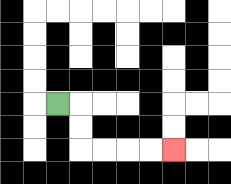{'start': '[2, 4]', 'end': '[7, 6]', 'path_directions': 'R,D,D,R,R,R,R', 'path_coordinates': '[[2, 4], [3, 4], [3, 5], [3, 6], [4, 6], [5, 6], [6, 6], [7, 6]]'}